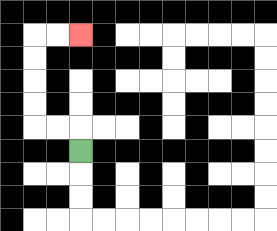{'start': '[3, 6]', 'end': '[3, 1]', 'path_directions': 'U,L,L,U,U,U,U,R,R', 'path_coordinates': '[[3, 6], [3, 5], [2, 5], [1, 5], [1, 4], [1, 3], [1, 2], [1, 1], [2, 1], [3, 1]]'}